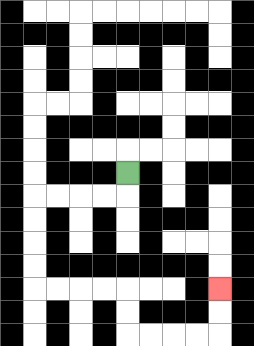{'start': '[5, 7]', 'end': '[9, 12]', 'path_directions': 'D,L,L,L,L,D,D,D,D,R,R,R,R,D,D,R,R,R,R,U,U', 'path_coordinates': '[[5, 7], [5, 8], [4, 8], [3, 8], [2, 8], [1, 8], [1, 9], [1, 10], [1, 11], [1, 12], [2, 12], [3, 12], [4, 12], [5, 12], [5, 13], [5, 14], [6, 14], [7, 14], [8, 14], [9, 14], [9, 13], [9, 12]]'}